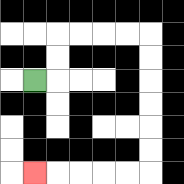{'start': '[1, 3]', 'end': '[1, 7]', 'path_directions': 'R,U,U,R,R,R,R,D,D,D,D,D,D,L,L,L,L,L', 'path_coordinates': '[[1, 3], [2, 3], [2, 2], [2, 1], [3, 1], [4, 1], [5, 1], [6, 1], [6, 2], [6, 3], [6, 4], [6, 5], [6, 6], [6, 7], [5, 7], [4, 7], [3, 7], [2, 7], [1, 7]]'}